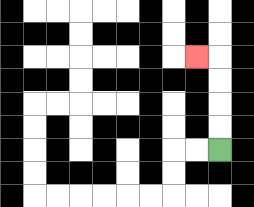{'start': '[9, 6]', 'end': '[8, 2]', 'path_directions': 'U,U,U,U,L', 'path_coordinates': '[[9, 6], [9, 5], [9, 4], [9, 3], [9, 2], [8, 2]]'}